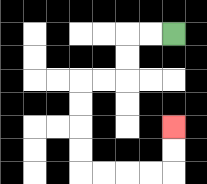{'start': '[7, 1]', 'end': '[7, 5]', 'path_directions': 'L,L,D,D,L,L,D,D,D,D,R,R,R,R,U,U', 'path_coordinates': '[[7, 1], [6, 1], [5, 1], [5, 2], [5, 3], [4, 3], [3, 3], [3, 4], [3, 5], [3, 6], [3, 7], [4, 7], [5, 7], [6, 7], [7, 7], [7, 6], [7, 5]]'}